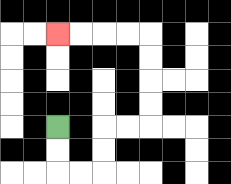{'start': '[2, 5]', 'end': '[2, 1]', 'path_directions': 'D,D,R,R,U,U,R,R,U,U,U,U,L,L,L,L', 'path_coordinates': '[[2, 5], [2, 6], [2, 7], [3, 7], [4, 7], [4, 6], [4, 5], [5, 5], [6, 5], [6, 4], [6, 3], [6, 2], [6, 1], [5, 1], [4, 1], [3, 1], [2, 1]]'}